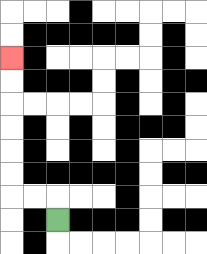{'start': '[2, 9]', 'end': '[0, 2]', 'path_directions': 'U,L,L,U,U,U,U,U,U', 'path_coordinates': '[[2, 9], [2, 8], [1, 8], [0, 8], [0, 7], [0, 6], [0, 5], [0, 4], [0, 3], [0, 2]]'}